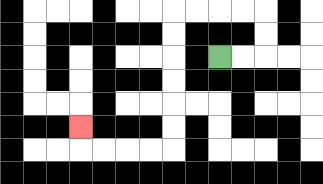{'start': '[9, 2]', 'end': '[3, 5]', 'path_directions': 'R,R,U,U,L,L,L,L,D,D,D,D,D,D,L,L,L,L,U', 'path_coordinates': '[[9, 2], [10, 2], [11, 2], [11, 1], [11, 0], [10, 0], [9, 0], [8, 0], [7, 0], [7, 1], [7, 2], [7, 3], [7, 4], [7, 5], [7, 6], [6, 6], [5, 6], [4, 6], [3, 6], [3, 5]]'}